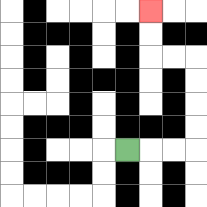{'start': '[5, 6]', 'end': '[6, 0]', 'path_directions': 'R,R,R,U,U,U,U,L,L,U,U', 'path_coordinates': '[[5, 6], [6, 6], [7, 6], [8, 6], [8, 5], [8, 4], [8, 3], [8, 2], [7, 2], [6, 2], [6, 1], [6, 0]]'}